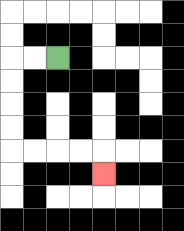{'start': '[2, 2]', 'end': '[4, 7]', 'path_directions': 'L,L,D,D,D,D,R,R,R,R,D', 'path_coordinates': '[[2, 2], [1, 2], [0, 2], [0, 3], [0, 4], [0, 5], [0, 6], [1, 6], [2, 6], [3, 6], [4, 6], [4, 7]]'}